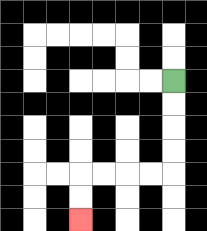{'start': '[7, 3]', 'end': '[3, 9]', 'path_directions': 'D,D,D,D,L,L,L,L,D,D', 'path_coordinates': '[[7, 3], [7, 4], [7, 5], [7, 6], [7, 7], [6, 7], [5, 7], [4, 7], [3, 7], [3, 8], [3, 9]]'}